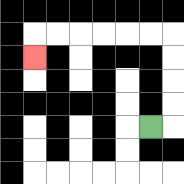{'start': '[6, 5]', 'end': '[1, 2]', 'path_directions': 'R,U,U,U,U,L,L,L,L,L,L,D', 'path_coordinates': '[[6, 5], [7, 5], [7, 4], [7, 3], [7, 2], [7, 1], [6, 1], [5, 1], [4, 1], [3, 1], [2, 1], [1, 1], [1, 2]]'}